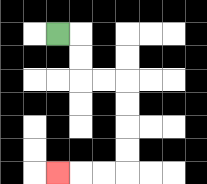{'start': '[2, 1]', 'end': '[2, 7]', 'path_directions': 'R,D,D,R,R,D,D,D,D,L,L,L', 'path_coordinates': '[[2, 1], [3, 1], [3, 2], [3, 3], [4, 3], [5, 3], [5, 4], [5, 5], [5, 6], [5, 7], [4, 7], [3, 7], [2, 7]]'}